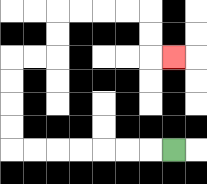{'start': '[7, 6]', 'end': '[7, 2]', 'path_directions': 'L,L,L,L,L,L,L,U,U,U,U,R,R,U,U,R,R,R,R,D,D,R', 'path_coordinates': '[[7, 6], [6, 6], [5, 6], [4, 6], [3, 6], [2, 6], [1, 6], [0, 6], [0, 5], [0, 4], [0, 3], [0, 2], [1, 2], [2, 2], [2, 1], [2, 0], [3, 0], [4, 0], [5, 0], [6, 0], [6, 1], [6, 2], [7, 2]]'}